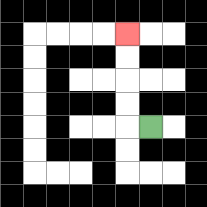{'start': '[6, 5]', 'end': '[5, 1]', 'path_directions': 'L,U,U,U,U', 'path_coordinates': '[[6, 5], [5, 5], [5, 4], [5, 3], [5, 2], [5, 1]]'}